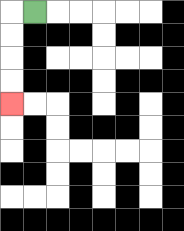{'start': '[1, 0]', 'end': '[0, 4]', 'path_directions': 'L,D,D,D,D', 'path_coordinates': '[[1, 0], [0, 0], [0, 1], [0, 2], [0, 3], [0, 4]]'}